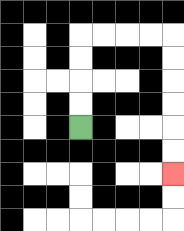{'start': '[3, 5]', 'end': '[7, 7]', 'path_directions': 'U,U,U,U,R,R,R,R,D,D,D,D,D,D', 'path_coordinates': '[[3, 5], [3, 4], [3, 3], [3, 2], [3, 1], [4, 1], [5, 1], [6, 1], [7, 1], [7, 2], [7, 3], [7, 4], [7, 5], [7, 6], [7, 7]]'}